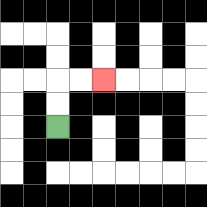{'start': '[2, 5]', 'end': '[4, 3]', 'path_directions': 'U,U,R,R', 'path_coordinates': '[[2, 5], [2, 4], [2, 3], [3, 3], [4, 3]]'}